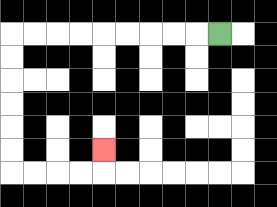{'start': '[9, 1]', 'end': '[4, 6]', 'path_directions': 'L,L,L,L,L,L,L,L,L,D,D,D,D,D,D,R,R,R,R,U', 'path_coordinates': '[[9, 1], [8, 1], [7, 1], [6, 1], [5, 1], [4, 1], [3, 1], [2, 1], [1, 1], [0, 1], [0, 2], [0, 3], [0, 4], [0, 5], [0, 6], [0, 7], [1, 7], [2, 7], [3, 7], [4, 7], [4, 6]]'}